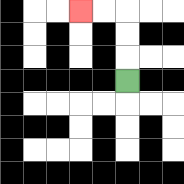{'start': '[5, 3]', 'end': '[3, 0]', 'path_directions': 'U,U,U,L,L', 'path_coordinates': '[[5, 3], [5, 2], [5, 1], [5, 0], [4, 0], [3, 0]]'}